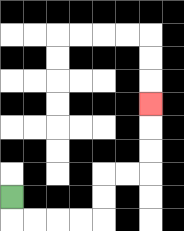{'start': '[0, 8]', 'end': '[6, 4]', 'path_directions': 'D,R,R,R,R,U,U,R,R,U,U,U', 'path_coordinates': '[[0, 8], [0, 9], [1, 9], [2, 9], [3, 9], [4, 9], [4, 8], [4, 7], [5, 7], [6, 7], [6, 6], [6, 5], [6, 4]]'}